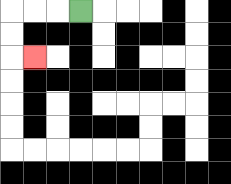{'start': '[3, 0]', 'end': '[1, 2]', 'path_directions': 'L,L,L,D,D,R', 'path_coordinates': '[[3, 0], [2, 0], [1, 0], [0, 0], [0, 1], [0, 2], [1, 2]]'}